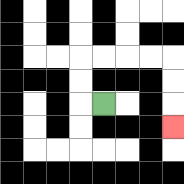{'start': '[4, 4]', 'end': '[7, 5]', 'path_directions': 'L,U,U,R,R,R,R,D,D,D', 'path_coordinates': '[[4, 4], [3, 4], [3, 3], [3, 2], [4, 2], [5, 2], [6, 2], [7, 2], [7, 3], [7, 4], [7, 5]]'}